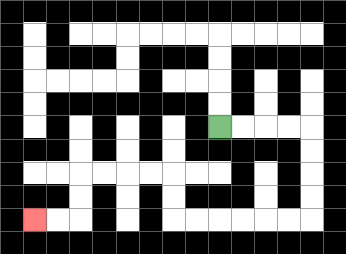{'start': '[9, 5]', 'end': '[1, 9]', 'path_directions': 'R,R,R,R,D,D,D,D,L,L,L,L,L,L,U,U,L,L,L,L,D,D,L,L', 'path_coordinates': '[[9, 5], [10, 5], [11, 5], [12, 5], [13, 5], [13, 6], [13, 7], [13, 8], [13, 9], [12, 9], [11, 9], [10, 9], [9, 9], [8, 9], [7, 9], [7, 8], [7, 7], [6, 7], [5, 7], [4, 7], [3, 7], [3, 8], [3, 9], [2, 9], [1, 9]]'}